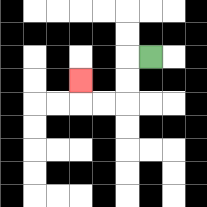{'start': '[6, 2]', 'end': '[3, 3]', 'path_directions': 'L,D,D,L,L,U', 'path_coordinates': '[[6, 2], [5, 2], [5, 3], [5, 4], [4, 4], [3, 4], [3, 3]]'}